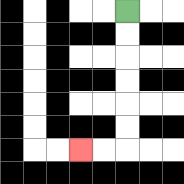{'start': '[5, 0]', 'end': '[3, 6]', 'path_directions': 'D,D,D,D,D,D,L,L', 'path_coordinates': '[[5, 0], [5, 1], [5, 2], [5, 3], [5, 4], [5, 5], [5, 6], [4, 6], [3, 6]]'}